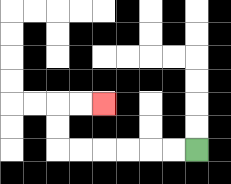{'start': '[8, 6]', 'end': '[4, 4]', 'path_directions': 'L,L,L,L,L,L,U,U,R,R', 'path_coordinates': '[[8, 6], [7, 6], [6, 6], [5, 6], [4, 6], [3, 6], [2, 6], [2, 5], [2, 4], [3, 4], [4, 4]]'}